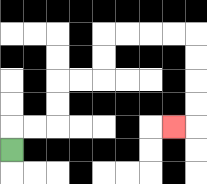{'start': '[0, 6]', 'end': '[7, 5]', 'path_directions': 'U,R,R,U,U,R,R,U,U,R,R,R,R,D,D,D,D,L', 'path_coordinates': '[[0, 6], [0, 5], [1, 5], [2, 5], [2, 4], [2, 3], [3, 3], [4, 3], [4, 2], [4, 1], [5, 1], [6, 1], [7, 1], [8, 1], [8, 2], [8, 3], [8, 4], [8, 5], [7, 5]]'}